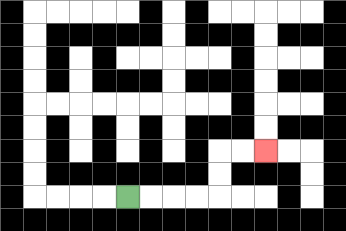{'start': '[5, 8]', 'end': '[11, 6]', 'path_directions': 'R,R,R,R,U,U,R,R', 'path_coordinates': '[[5, 8], [6, 8], [7, 8], [8, 8], [9, 8], [9, 7], [9, 6], [10, 6], [11, 6]]'}